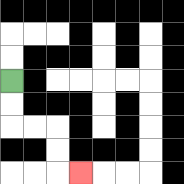{'start': '[0, 3]', 'end': '[3, 7]', 'path_directions': 'D,D,R,R,D,D,R', 'path_coordinates': '[[0, 3], [0, 4], [0, 5], [1, 5], [2, 5], [2, 6], [2, 7], [3, 7]]'}